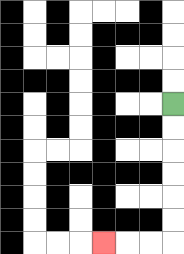{'start': '[7, 4]', 'end': '[4, 10]', 'path_directions': 'D,D,D,D,D,D,L,L,L', 'path_coordinates': '[[7, 4], [7, 5], [7, 6], [7, 7], [7, 8], [7, 9], [7, 10], [6, 10], [5, 10], [4, 10]]'}